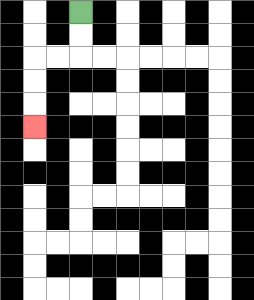{'start': '[3, 0]', 'end': '[1, 5]', 'path_directions': 'D,D,L,L,D,D,D', 'path_coordinates': '[[3, 0], [3, 1], [3, 2], [2, 2], [1, 2], [1, 3], [1, 4], [1, 5]]'}